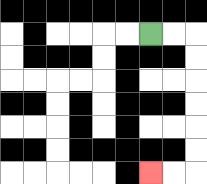{'start': '[6, 1]', 'end': '[6, 7]', 'path_directions': 'R,R,D,D,D,D,D,D,L,L', 'path_coordinates': '[[6, 1], [7, 1], [8, 1], [8, 2], [8, 3], [8, 4], [8, 5], [8, 6], [8, 7], [7, 7], [6, 7]]'}